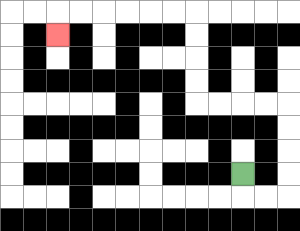{'start': '[10, 7]', 'end': '[2, 1]', 'path_directions': 'D,R,R,U,U,U,U,L,L,L,L,U,U,U,U,L,L,L,L,L,L,D', 'path_coordinates': '[[10, 7], [10, 8], [11, 8], [12, 8], [12, 7], [12, 6], [12, 5], [12, 4], [11, 4], [10, 4], [9, 4], [8, 4], [8, 3], [8, 2], [8, 1], [8, 0], [7, 0], [6, 0], [5, 0], [4, 0], [3, 0], [2, 0], [2, 1]]'}